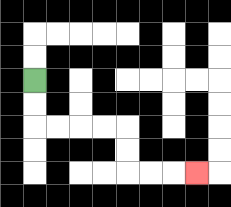{'start': '[1, 3]', 'end': '[8, 7]', 'path_directions': 'D,D,R,R,R,R,D,D,R,R,R', 'path_coordinates': '[[1, 3], [1, 4], [1, 5], [2, 5], [3, 5], [4, 5], [5, 5], [5, 6], [5, 7], [6, 7], [7, 7], [8, 7]]'}